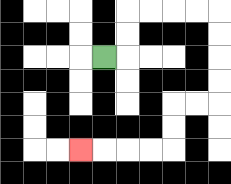{'start': '[4, 2]', 'end': '[3, 6]', 'path_directions': 'R,U,U,R,R,R,R,D,D,D,D,L,L,D,D,L,L,L,L', 'path_coordinates': '[[4, 2], [5, 2], [5, 1], [5, 0], [6, 0], [7, 0], [8, 0], [9, 0], [9, 1], [9, 2], [9, 3], [9, 4], [8, 4], [7, 4], [7, 5], [7, 6], [6, 6], [5, 6], [4, 6], [3, 6]]'}